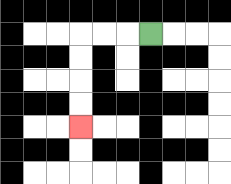{'start': '[6, 1]', 'end': '[3, 5]', 'path_directions': 'L,L,L,D,D,D,D', 'path_coordinates': '[[6, 1], [5, 1], [4, 1], [3, 1], [3, 2], [3, 3], [3, 4], [3, 5]]'}